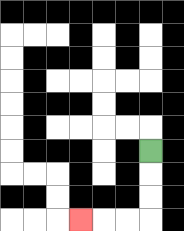{'start': '[6, 6]', 'end': '[3, 9]', 'path_directions': 'D,D,D,L,L,L', 'path_coordinates': '[[6, 6], [6, 7], [6, 8], [6, 9], [5, 9], [4, 9], [3, 9]]'}